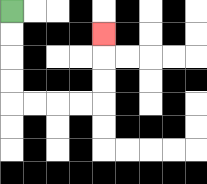{'start': '[0, 0]', 'end': '[4, 1]', 'path_directions': 'D,D,D,D,R,R,R,R,U,U,U', 'path_coordinates': '[[0, 0], [0, 1], [0, 2], [0, 3], [0, 4], [1, 4], [2, 4], [3, 4], [4, 4], [4, 3], [4, 2], [4, 1]]'}